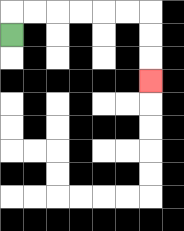{'start': '[0, 1]', 'end': '[6, 3]', 'path_directions': 'U,R,R,R,R,R,R,D,D,D', 'path_coordinates': '[[0, 1], [0, 0], [1, 0], [2, 0], [3, 0], [4, 0], [5, 0], [6, 0], [6, 1], [6, 2], [6, 3]]'}